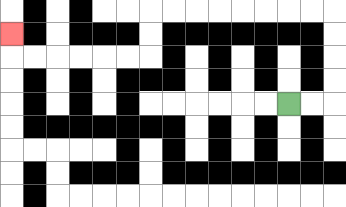{'start': '[12, 4]', 'end': '[0, 1]', 'path_directions': 'R,R,U,U,U,U,L,L,L,L,L,L,L,L,D,D,L,L,L,L,L,L,U', 'path_coordinates': '[[12, 4], [13, 4], [14, 4], [14, 3], [14, 2], [14, 1], [14, 0], [13, 0], [12, 0], [11, 0], [10, 0], [9, 0], [8, 0], [7, 0], [6, 0], [6, 1], [6, 2], [5, 2], [4, 2], [3, 2], [2, 2], [1, 2], [0, 2], [0, 1]]'}